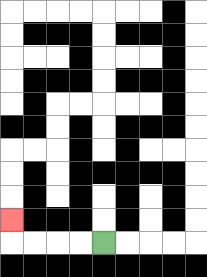{'start': '[4, 10]', 'end': '[0, 9]', 'path_directions': 'L,L,L,L,U', 'path_coordinates': '[[4, 10], [3, 10], [2, 10], [1, 10], [0, 10], [0, 9]]'}